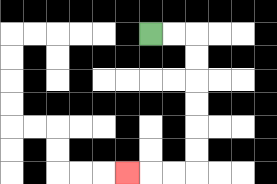{'start': '[6, 1]', 'end': '[5, 7]', 'path_directions': 'R,R,D,D,D,D,D,D,L,L,L', 'path_coordinates': '[[6, 1], [7, 1], [8, 1], [8, 2], [8, 3], [8, 4], [8, 5], [8, 6], [8, 7], [7, 7], [6, 7], [5, 7]]'}